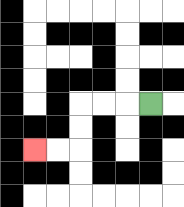{'start': '[6, 4]', 'end': '[1, 6]', 'path_directions': 'L,L,L,D,D,L,L', 'path_coordinates': '[[6, 4], [5, 4], [4, 4], [3, 4], [3, 5], [3, 6], [2, 6], [1, 6]]'}